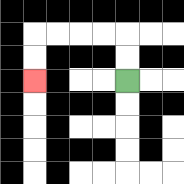{'start': '[5, 3]', 'end': '[1, 3]', 'path_directions': 'U,U,L,L,L,L,D,D', 'path_coordinates': '[[5, 3], [5, 2], [5, 1], [4, 1], [3, 1], [2, 1], [1, 1], [1, 2], [1, 3]]'}